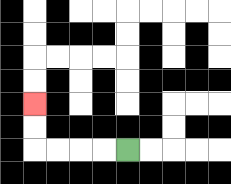{'start': '[5, 6]', 'end': '[1, 4]', 'path_directions': 'L,L,L,L,U,U', 'path_coordinates': '[[5, 6], [4, 6], [3, 6], [2, 6], [1, 6], [1, 5], [1, 4]]'}